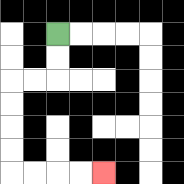{'start': '[2, 1]', 'end': '[4, 7]', 'path_directions': 'D,D,L,L,D,D,D,D,R,R,R,R', 'path_coordinates': '[[2, 1], [2, 2], [2, 3], [1, 3], [0, 3], [0, 4], [0, 5], [0, 6], [0, 7], [1, 7], [2, 7], [3, 7], [4, 7]]'}